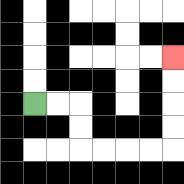{'start': '[1, 4]', 'end': '[7, 2]', 'path_directions': 'R,R,D,D,R,R,R,R,U,U,U,U', 'path_coordinates': '[[1, 4], [2, 4], [3, 4], [3, 5], [3, 6], [4, 6], [5, 6], [6, 6], [7, 6], [7, 5], [7, 4], [7, 3], [7, 2]]'}